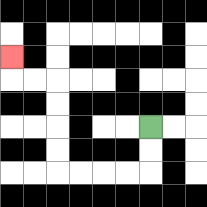{'start': '[6, 5]', 'end': '[0, 2]', 'path_directions': 'D,D,L,L,L,L,U,U,U,U,L,L,U', 'path_coordinates': '[[6, 5], [6, 6], [6, 7], [5, 7], [4, 7], [3, 7], [2, 7], [2, 6], [2, 5], [2, 4], [2, 3], [1, 3], [0, 3], [0, 2]]'}